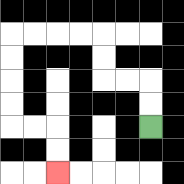{'start': '[6, 5]', 'end': '[2, 7]', 'path_directions': 'U,U,L,L,U,U,L,L,L,L,D,D,D,D,R,R,D,D', 'path_coordinates': '[[6, 5], [6, 4], [6, 3], [5, 3], [4, 3], [4, 2], [4, 1], [3, 1], [2, 1], [1, 1], [0, 1], [0, 2], [0, 3], [0, 4], [0, 5], [1, 5], [2, 5], [2, 6], [2, 7]]'}